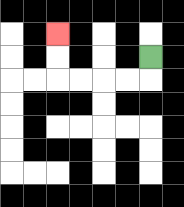{'start': '[6, 2]', 'end': '[2, 1]', 'path_directions': 'D,L,L,L,L,U,U', 'path_coordinates': '[[6, 2], [6, 3], [5, 3], [4, 3], [3, 3], [2, 3], [2, 2], [2, 1]]'}